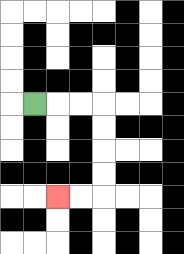{'start': '[1, 4]', 'end': '[2, 8]', 'path_directions': 'R,R,R,D,D,D,D,L,L', 'path_coordinates': '[[1, 4], [2, 4], [3, 4], [4, 4], [4, 5], [4, 6], [4, 7], [4, 8], [3, 8], [2, 8]]'}